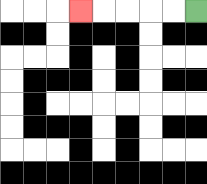{'start': '[8, 0]', 'end': '[3, 0]', 'path_directions': 'L,L,L,L,L', 'path_coordinates': '[[8, 0], [7, 0], [6, 0], [5, 0], [4, 0], [3, 0]]'}